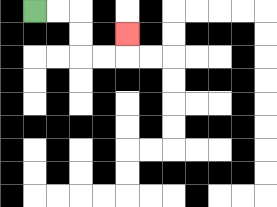{'start': '[1, 0]', 'end': '[5, 1]', 'path_directions': 'R,R,D,D,R,R,U', 'path_coordinates': '[[1, 0], [2, 0], [3, 0], [3, 1], [3, 2], [4, 2], [5, 2], [5, 1]]'}